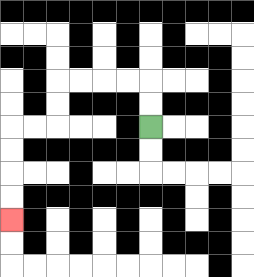{'start': '[6, 5]', 'end': '[0, 9]', 'path_directions': 'U,U,L,L,L,L,D,D,L,L,D,D,D,D', 'path_coordinates': '[[6, 5], [6, 4], [6, 3], [5, 3], [4, 3], [3, 3], [2, 3], [2, 4], [2, 5], [1, 5], [0, 5], [0, 6], [0, 7], [0, 8], [0, 9]]'}